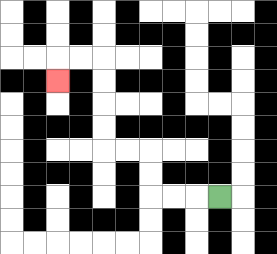{'start': '[9, 8]', 'end': '[2, 3]', 'path_directions': 'L,L,L,U,U,L,L,U,U,U,U,L,L,D', 'path_coordinates': '[[9, 8], [8, 8], [7, 8], [6, 8], [6, 7], [6, 6], [5, 6], [4, 6], [4, 5], [4, 4], [4, 3], [4, 2], [3, 2], [2, 2], [2, 3]]'}